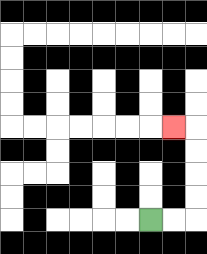{'start': '[6, 9]', 'end': '[7, 5]', 'path_directions': 'R,R,U,U,U,U,L', 'path_coordinates': '[[6, 9], [7, 9], [8, 9], [8, 8], [8, 7], [8, 6], [8, 5], [7, 5]]'}